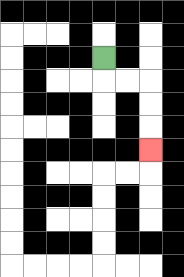{'start': '[4, 2]', 'end': '[6, 6]', 'path_directions': 'D,R,R,D,D,D', 'path_coordinates': '[[4, 2], [4, 3], [5, 3], [6, 3], [6, 4], [6, 5], [6, 6]]'}